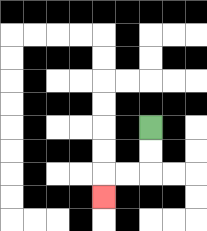{'start': '[6, 5]', 'end': '[4, 8]', 'path_directions': 'D,D,L,L,D', 'path_coordinates': '[[6, 5], [6, 6], [6, 7], [5, 7], [4, 7], [4, 8]]'}